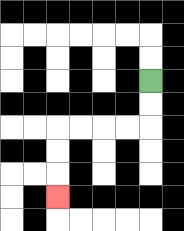{'start': '[6, 3]', 'end': '[2, 8]', 'path_directions': 'D,D,L,L,L,L,D,D,D', 'path_coordinates': '[[6, 3], [6, 4], [6, 5], [5, 5], [4, 5], [3, 5], [2, 5], [2, 6], [2, 7], [2, 8]]'}